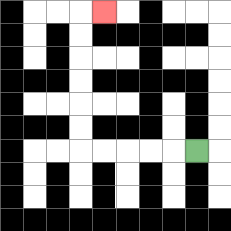{'start': '[8, 6]', 'end': '[4, 0]', 'path_directions': 'L,L,L,L,L,U,U,U,U,U,U,R', 'path_coordinates': '[[8, 6], [7, 6], [6, 6], [5, 6], [4, 6], [3, 6], [3, 5], [3, 4], [3, 3], [3, 2], [3, 1], [3, 0], [4, 0]]'}